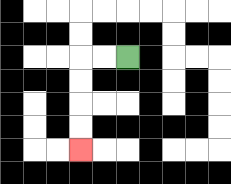{'start': '[5, 2]', 'end': '[3, 6]', 'path_directions': 'L,L,D,D,D,D', 'path_coordinates': '[[5, 2], [4, 2], [3, 2], [3, 3], [3, 4], [3, 5], [3, 6]]'}